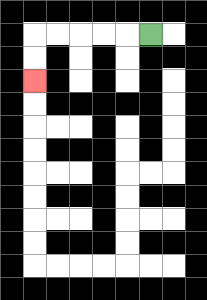{'start': '[6, 1]', 'end': '[1, 3]', 'path_directions': 'L,L,L,L,L,D,D', 'path_coordinates': '[[6, 1], [5, 1], [4, 1], [3, 1], [2, 1], [1, 1], [1, 2], [1, 3]]'}